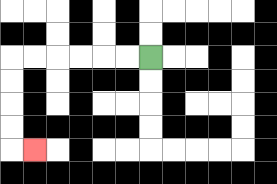{'start': '[6, 2]', 'end': '[1, 6]', 'path_directions': 'L,L,L,L,L,L,D,D,D,D,R', 'path_coordinates': '[[6, 2], [5, 2], [4, 2], [3, 2], [2, 2], [1, 2], [0, 2], [0, 3], [0, 4], [0, 5], [0, 6], [1, 6]]'}